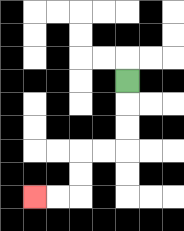{'start': '[5, 3]', 'end': '[1, 8]', 'path_directions': 'D,D,D,L,L,D,D,L,L', 'path_coordinates': '[[5, 3], [5, 4], [5, 5], [5, 6], [4, 6], [3, 6], [3, 7], [3, 8], [2, 8], [1, 8]]'}